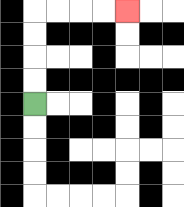{'start': '[1, 4]', 'end': '[5, 0]', 'path_directions': 'U,U,U,U,R,R,R,R', 'path_coordinates': '[[1, 4], [1, 3], [1, 2], [1, 1], [1, 0], [2, 0], [3, 0], [4, 0], [5, 0]]'}